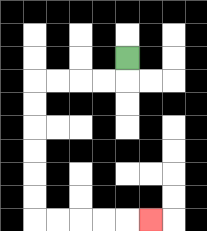{'start': '[5, 2]', 'end': '[6, 9]', 'path_directions': 'D,L,L,L,L,D,D,D,D,D,D,R,R,R,R,R', 'path_coordinates': '[[5, 2], [5, 3], [4, 3], [3, 3], [2, 3], [1, 3], [1, 4], [1, 5], [1, 6], [1, 7], [1, 8], [1, 9], [2, 9], [3, 9], [4, 9], [5, 9], [6, 9]]'}